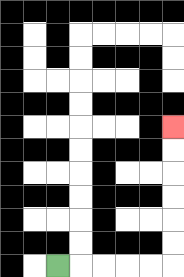{'start': '[2, 11]', 'end': '[7, 5]', 'path_directions': 'R,R,R,R,R,U,U,U,U,U,U', 'path_coordinates': '[[2, 11], [3, 11], [4, 11], [5, 11], [6, 11], [7, 11], [7, 10], [7, 9], [7, 8], [7, 7], [7, 6], [7, 5]]'}